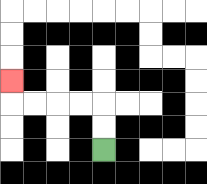{'start': '[4, 6]', 'end': '[0, 3]', 'path_directions': 'U,U,L,L,L,L,U', 'path_coordinates': '[[4, 6], [4, 5], [4, 4], [3, 4], [2, 4], [1, 4], [0, 4], [0, 3]]'}